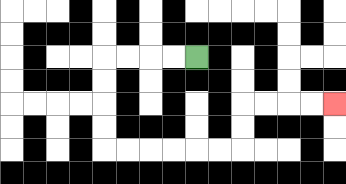{'start': '[8, 2]', 'end': '[14, 4]', 'path_directions': 'L,L,L,L,D,D,D,D,R,R,R,R,R,R,U,U,R,R,R,R', 'path_coordinates': '[[8, 2], [7, 2], [6, 2], [5, 2], [4, 2], [4, 3], [4, 4], [4, 5], [4, 6], [5, 6], [6, 6], [7, 6], [8, 6], [9, 6], [10, 6], [10, 5], [10, 4], [11, 4], [12, 4], [13, 4], [14, 4]]'}